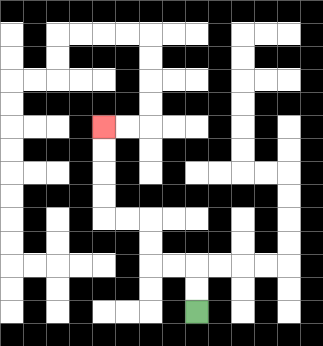{'start': '[8, 13]', 'end': '[4, 5]', 'path_directions': 'U,U,L,L,U,U,L,L,U,U,U,U', 'path_coordinates': '[[8, 13], [8, 12], [8, 11], [7, 11], [6, 11], [6, 10], [6, 9], [5, 9], [4, 9], [4, 8], [4, 7], [4, 6], [4, 5]]'}